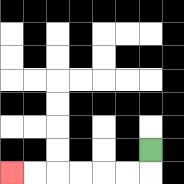{'start': '[6, 6]', 'end': '[0, 7]', 'path_directions': 'D,L,L,L,L,L,L', 'path_coordinates': '[[6, 6], [6, 7], [5, 7], [4, 7], [3, 7], [2, 7], [1, 7], [0, 7]]'}